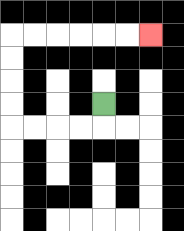{'start': '[4, 4]', 'end': '[6, 1]', 'path_directions': 'D,L,L,L,L,U,U,U,U,R,R,R,R,R,R', 'path_coordinates': '[[4, 4], [4, 5], [3, 5], [2, 5], [1, 5], [0, 5], [0, 4], [0, 3], [0, 2], [0, 1], [1, 1], [2, 1], [3, 1], [4, 1], [5, 1], [6, 1]]'}